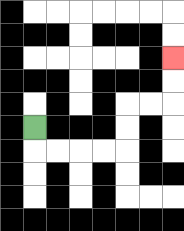{'start': '[1, 5]', 'end': '[7, 2]', 'path_directions': 'D,R,R,R,R,U,U,R,R,U,U', 'path_coordinates': '[[1, 5], [1, 6], [2, 6], [3, 6], [4, 6], [5, 6], [5, 5], [5, 4], [6, 4], [7, 4], [7, 3], [7, 2]]'}